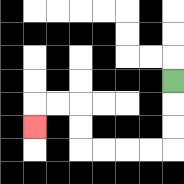{'start': '[7, 3]', 'end': '[1, 5]', 'path_directions': 'D,D,D,L,L,L,L,U,U,L,L,D', 'path_coordinates': '[[7, 3], [7, 4], [7, 5], [7, 6], [6, 6], [5, 6], [4, 6], [3, 6], [3, 5], [3, 4], [2, 4], [1, 4], [1, 5]]'}